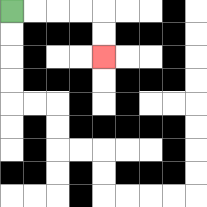{'start': '[0, 0]', 'end': '[4, 2]', 'path_directions': 'R,R,R,R,D,D', 'path_coordinates': '[[0, 0], [1, 0], [2, 0], [3, 0], [4, 0], [4, 1], [4, 2]]'}